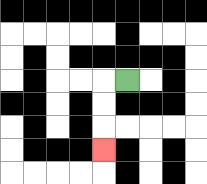{'start': '[5, 3]', 'end': '[4, 6]', 'path_directions': 'L,D,D,D', 'path_coordinates': '[[5, 3], [4, 3], [4, 4], [4, 5], [4, 6]]'}